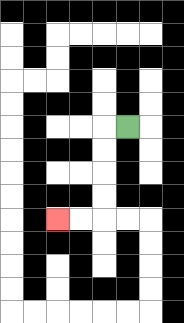{'start': '[5, 5]', 'end': '[2, 9]', 'path_directions': 'L,D,D,D,D,L,L', 'path_coordinates': '[[5, 5], [4, 5], [4, 6], [4, 7], [4, 8], [4, 9], [3, 9], [2, 9]]'}